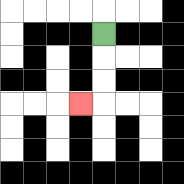{'start': '[4, 1]', 'end': '[3, 4]', 'path_directions': 'D,D,D,L', 'path_coordinates': '[[4, 1], [4, 2], [4, 3], [4, 4], [3, 4]]'}